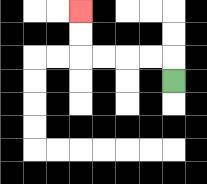{'start': '[7, 3]', 'end': '[3, 0]', 'path_directions': 'U,L,L,L,L,U,U', 'path_coordinates': '[[7, 3], [7, 2], [6, 2], [5, 2], [4, 2], [3, 2], [3, 1], [3, 0]]'}